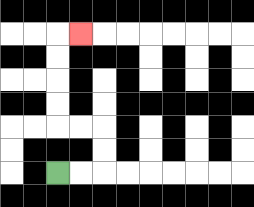{'start': '[2, 7]', 'end': '[3, 1]', 'path_directions': 'R,R,U,U,L,L,U,U,U,U,R', 'path_coordinates': '[[2, 7], [3, 7], [4, 7], [4, 6], [4, 5], [3, 5], [2, 5], [2, 4], [2, 3], [2, 2], [2, 1], [3, 1]]'}